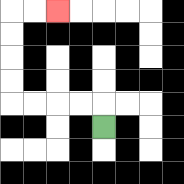{'start': '[4, 5]', 'end': '[2, 0]', 'path_directions': 'U,L,L,L,L,U,U,U,U,R,R', 'path_coordinates': '[[4, 5], [4, 4], [3, 4], [2, 4], [1, 4], [0, 4], [0, 3], [0, 2], [0, 1], [0, 0], [1, 0], [2, 0]]'}